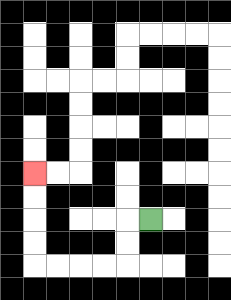{'start': '[6, 9]', 'end': '[1, 7]', 'path_directions': 'L,D,D,L,L,L,L,U,U,U,U', 'path_coordinates': '[[6, 9], [5, 9], [5, 10], [5, 11], [4, 11], [3, 11], [2, 11], [1, 11], [1, 10], [1, 9], [1, 8], [1, 7]]'}